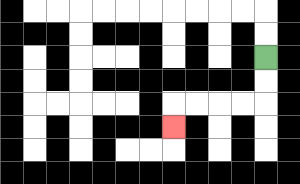{'start': '[11, 2]', 'end': '[7, 5]', 'path_directions': 'D,D,L,L,L,L,D', 'path_coordinates': '[[11, 2], [11, 3], [11, 4], [10, 4], [9, 4], [8, 4], [7, 4], [7, 5]]'}